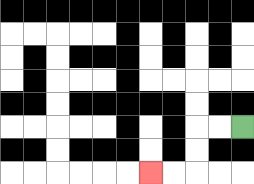{'start': '[10, 5]', 'end': '[6, 7]', 'path_directions': 'L,L,D,D,L,L', 'path_coordinates': '[[10, 5], [9, 5], [8, 5], [8, 6], [8, 7], [7, 7], [6, 7]]'}